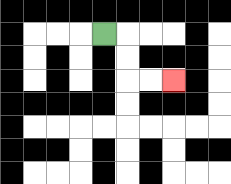{'start': '[4, 1]', 'end': '[7, 3]', 'path_directions': 'R,D,D,R,R', 'path_coordinates': '[[4, 1], [5, 1], [5, 2], [5, 3], [6, 3], [7, 3]]'}